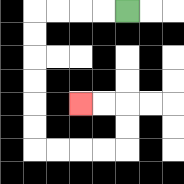{'start': '[5, 0]', 'end': '[3, 4]', 'path_directions': 'L,L,L,L,D,D,D,D,D,D,R,R,R,R,U,U,L,L', 'path_coordinates': '[[5, 0], [4, 0], [3, 0], [2, 0], [1, 0], [1, 1], [1, 2], [1, 3], [1, 4], [1, 5], [1, 6], [2, 6], [3, 6], [4, 6], [5, 6], [5, 5], [5, 4], [4, 4], [3, 4]]'}